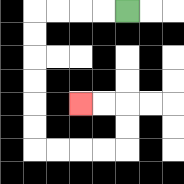{'start': '[5, 0]', 'end': '[3, 4]', 'path_directions': 'L,L,L,L,D,D,D,D,D,D,R,R,R,R,U,U,L,L', 'path_coordinates': '[[5, 0], [4, 0], [3, 0], [2, 0], [1, 0], [1, 1], [1, 2], [1, 3], [1, 4], [1, 5], [1, 6], [2, 6], [3, 6], [4, 6], [5, 6], [5, 5], [5, 4], [4, 4], [3, 4]]'}